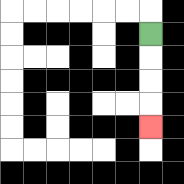{'start': '[6, 1]', 'end': '[6, 5]', 'path_directions': 'D,D,D,D', 'path_coordinates': '[[6, 1], [6, 2], [6, 3], [6, 4], [6, 5]]'}